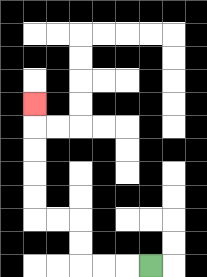{'start': '[6, 11]', 'end': '[1, 4]', 'path_directions': 'L,L,L,U,U,L,L,U,U,U,U,U', 'path_coordinates': '[[6, 11], [5, 11], [4, 11], [3, 11], [3, 10], [3, 9], [2, 9], [1, 9], [1, 8], [1, 7], [1, 6], [1, 5], [1, 4]]'}